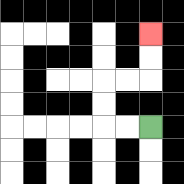{'start': '[6, 5]', 'end': '[6, 1]', 'path_directions': 'L,L,U,U,R,R,U,U', 'path_coordinates': '[[6, 5], [5, 5], [4, 5], [4, 4], [4, 3], [5, 3], [6, 3], [6, 2], [6, 1]]'}